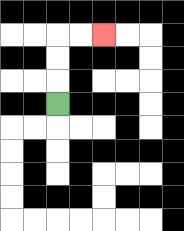{'start': '[2, 4]', 'end': '[4, 1]', 'path_directions': 'U,U,U,R,R', 'path_coordinates': '[[2, 4], [2, 3], [2, 2], [2, 1], [3, 1], [4, 1]]'}